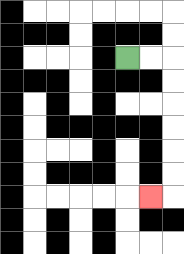{'start': '[5, 2]', 'end': '[6, 8]', 'path_directions': 'R,R,D,D,D,D,D,D,L', 'path_coordinates': '[[5, 2], [6, 2], [7, 2], [7, 3], [7, 4], [7, 5], [7, 6], [7, 7], [7, 8], [6, 8]]'}